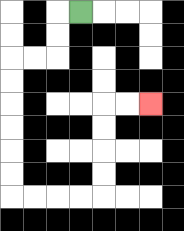{'start': '[3, 0]', 'end': '[6, 4]', 'path_directions': 'L,D,D,L,L,D,D,D,D,D,D,R,R,R,R,U,U,U,U,R,R', 'path_coordinates': '[[3, 0], [2, 0], [2, 1], [2, 2], [1, 2], [0, 2], [0, 3], [0, 4], [0, 5], [0, 6], [0, 7], [0, 8], [1, 8], [2, 8], [3, 8], [4, 8], [4, 7], [4, 6], [4, 5], [4, 4], [5, 4], [6, 4]]'}